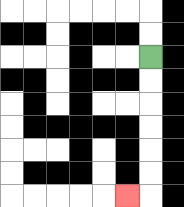{'start': '[6, 2]', 'end': '[5, 8]', 'path_directions': 'D,D,D,D,D,D,L', 'path_coordinates': '[[6, 2], [6, 3], [6, 4], [6, 5], [6, 6], [6, 7], [6, 8], [5, 8]]'}